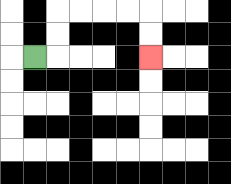{'start': '[1, 2]', 'end': '[6, 2]', 'path_directions': 'R,U,U,R,R,R,R,D,D', 'path_coordinates': '[[1, 2], [2, 2], [2, 1], [2, 0], [3, 0], [4, 0], [5, 0], [6, 0], [6, 1], [6, 2]]'}